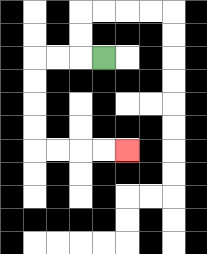{'start': '[4, 2]', 'end': '[5, 6]', 'path_directions': 'L,L,L,D,D,D,D,R,R,R,R', 'path_coordinates': '[[4, 2], [3, 2], [2, 2], [1, 2], [1, 3], [1, 4], [1, 5], [1, 6], [2, 6], [3, 6], [4, 6], [5, 6]]'}